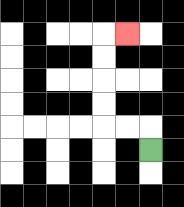{'start': '[6, 6]', 'end': '[5, 1]', 'path_directions': 'U,L,L,U,U,U,U,R', 'path_coordinates': '[[6, 6], [6, 5], [5, 5], [4, 5], [4, 4], [4, 3], [4, 2], [4, 1], [5, 1]]'}